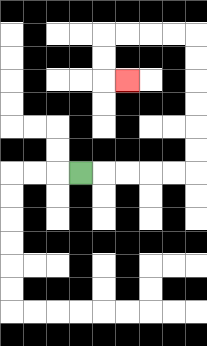{'start': '[3, 7]', 'end': '[5, 3]', 'path_directions': 'R,R,R,R,R,U,U,U,U,U,U,L,L,L,L,D,D,R', 'path_coordinates': '[[3, 7], [4, 7], [5, 7], [6, 7], [7, 7], [8, 7], [8, 6], [8, 5], [8, 4], [8, 3], [8, 2], [8, 1], [7, 1], [6, 1], [5, 1], [4, 1], [4, 2], [4, 3], [5, 3]]'}